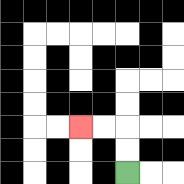{'start': '[5, 7]', 'end': '[3, 5]', 'path_directions': 'U,U,L,L', 'path_coordinates': '[[5, 7], [5, 6], [5, 5], [4, 5], [3, 5]]'}